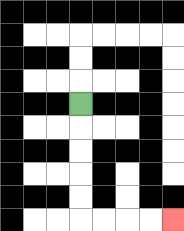{'start': '[3, 4]', 'end': '[7, 9]', 'path_directions': 'D,D,D,D,D,R,R,R,R', 'path_coordinates': '[[3, 4], [3, 5], [3, 6], [3, 7], [3, 8], [3, 9], [4, 9], [5, 9], [6, 9], [7, 9]]'}